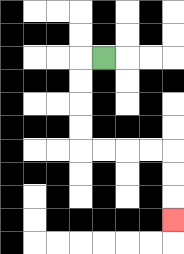{'start': '[4, 2]', 'end': '[7, 9]', 'path_directions': 'L,D,D,D,D,R,R,R,R,D,D,D', 'path_coordinates': '[[4, 2], [3, 2], [3, 3], [3, 4], [3, 5], [3, 6], [4, 6], [5, 6], [6, 6], [7, 6], [7, 7], [7, 8], [7, 9]]'}